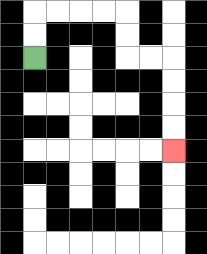{'start': '[1, 2]', 'end': '[7, 6]', 'path_directions': 'U,U,R,R,R,R,D,D,R,R,D,D,D,D', 'path_coordinates': '[[1, 2], [1, 1], [1, 0], [2, 0], [3, 0], [4, 0], [5, 0], [5, 1], [5, 2], [6, 2], [7, 2], [7, 3], [7, 4], [7, 5], [7, 6]]'}